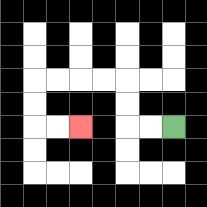{'start': '[7, 5]', 'end': '[3, 5]', 'path_directions': 'L,L,U,U,L,L,L,L,D,D,R,R', 'path_coordinates': '[[7, 5], [6, 5], [5, 5], [5, 4], [5, 3], [4, 3], [3, 3], [2, 3], [1, 3], [1, 4], [1, 5], [2, 5], [3, 5]]'}